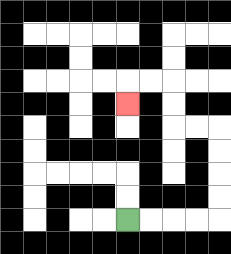{'start': '[5, 9]', 'end': '[5, 4]', 'path_directions': 'R,R,R,R,U,U,U,U,L,L,U,U,L,L,D', 'path_coordinates': '[[5, 9], [6, 9], [7, 9], [8, 9], [9, 9], [9, 8], [9, 7], [9, 6], [9, 5], [8, 5], [7, 5], [7, 4], [7, 3], [6, 3], [5, 3], [5, 4]]'}